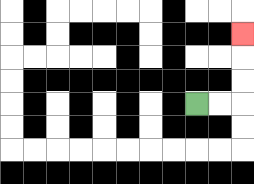{'start': '[8, 4]', 'end': '[10, 1]', 'path_directions': 'R,R,U,U,U', 'path_coordinates': '[[8, 4], [9, 4], [10, 4], [10, 3], [10, 2], [10, 1]]'}